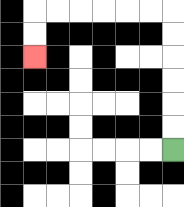{'start': '[7, 6]', 'end': '[1, 2]', 'path_directions': 'U,U,U,U,U,U,L,L,L,L,L,L,D,D', 'path_coordinates': '[[7, 6], [7, 5], [7, 4], [7, 3], [7, 2], [7, 1], [7, 0], [6, 0], [5, 0], [4, 0], [3, 0], [2, 0], [1, 0], [1, 1], [1, 2]]'}